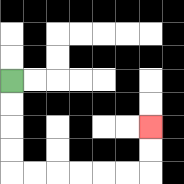{'start': '[0, 3]', 'end': '[6, 5]', 'path_directions': 'D,D,D,D,R,R,R,R,R,R,U,U', 'path_coordinates': '[[0, 3], [0, 4], [0, 5], [0, 6], [0, 7], [1, 7], [2, 7], [3, 7], [4, 7], [5, 7], [6, 7], [6, 6], [6, 5]]'}